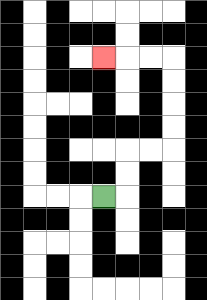{'start': '[4, 8]', 'end': '[4, 2]', 'path_directions': 'R,U,U,R,R,U,U,U,U,L,L,L', 'path_coordinates': '[[4, 8], [5, 8], [5, 7], [5, 6], [6, 6], [7, 6], [7, 5], [7, 4], [7, 3], [7, 2], [6, 2], [5, 2], [4, 2]]'}